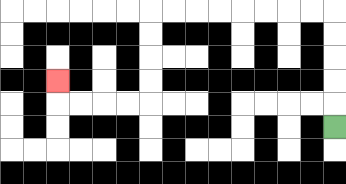{'start': '[14, 5]', 'end': '[2, 3]', 'path_directions': 'U,U,U,U,U,L,L,L,L,L,L,L,L,D,D,D,D,L,L,L,L,U', 'path_coordinates': '[[14, 5], [14, 4], [14, 3], [14, 2], [14, 1], [14, 0], [13, 0], [12, 0], [11, 0], [10, 0], [9, 0], [8, 0], [7, 0], [6, 0], [6, 1], [6, 2], [6, 3], [6, 4], [5, 4], [4, 4], [3, 4], [2, 4], [2, 3]]'}